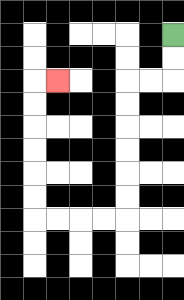{'start': '[7, 1]', 'end': '[2, 3]', 'path_directions': 'D,D,L,L,D,D,D,D,D,D,L,L,L,L,U,U,U,U,U,U,R', 'path_coordinates': '[[7, 1], [7, 2], [7, 3], [6, 3], [5, 3], [5, 4], [5, 5], [5, 6], [5, 7], [5, 8], [5, 9], [4, 9], [3, 9], [2, 9], [1, 9], [1, 8], [1, 7], [1, 6], [1, 5], [1, 4], [1, 3], [2, 3]]'}